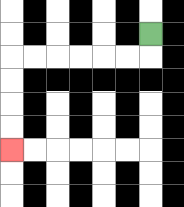{'start': '[6, 1]', 'end': '[0, 6]', 'path_directions': 'D,L,L,L,L,L,L,D,D,D,D', 'path_coordinates': '[[6, 1], [6, 2], [5, 2], [4, 2], [3, 2], [2, 2], [1, 2], [0, 2], [0, 3], [0, 4], [0, 5], [0, 6]]'}